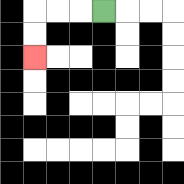{'start': '[4, 0]', 'end': '[1, 2]', 'path_directions': 'L,L,L,D,D', 'path_coordinates': '[[4, 0], [3, 0], [2, 0], [1, 0], [1, 1], [1, 2]]'}